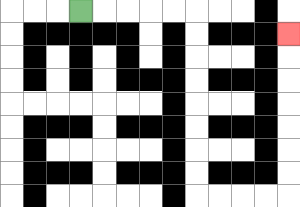{'start': '[3, 0]', 'end': '[12, 1]', 'path_directions': 'R,R,R,R,R,D,D,D,D,D,D,D,D,R,R,R,R,U,U,U,U,U,U,U', 'path_coordinates': '[[3, 0], [4, 0], [5, 0], [6, 0], [7, 0], [8, 0], [8, 1], [8, 2], [8, 3], [8, 4], [8, 5], [8, 6], [8, 7], [8, 8], [9, 8], [10, 8], [11, 8], [12, 8], [12, 7], [12, 6], [12, 5], [12, 4], [12, 3], [12, 2], [12, 1]]'}